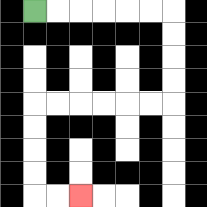{'start': '[1, 0]', 'end': '[3, 8]', 'path_directions': 'R,R,R,R,R,R,D,D,D,D,L,L,L,L,L,L,D,D,D,D,R,R', 'path_coordinates': '[[1, 0], [2, 0], [3, 0], [4, 0], [5, 0], [6, 0], [7, 0], [7, 1], [7, 2], [7, 3], [7, 4], [6, 4], [5, 4], [4, 4], [3, 4], [2, 4], [1, 4], [1, 5], [1, 6], [1, 7], [1, 8], [2, 8], [3, 8]]'}